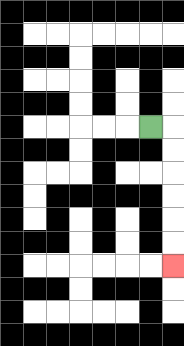{'start': '[6, 5]', 'end': '[7, 11]', 'path_directions': 'R,D,D,D,D,D,D', 'path_coordinates': '[[6, 5], [7, 5], [7, 6], [7, 7], [7, 8], [7, 9], [7, 10], [7, 11]]'}